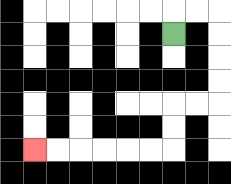{'start': '[7, 1]', 'end': '[1, 6]', 'path_directions': 'U,R,R,D,D,D,D,L,L,D,D,L,L,L,L,L,L', 'path_coordinates': '[[7, 1], [7, 0], [8, 0], [9, 0], [9, 1], [9, 2], [9, 3], [9, 4], [8, 4], [7, 4], [7, 5], [7, 6], [6, 6], [5, 6], [4, 6], [3, 6], [2, 6], [1, 6]]'}